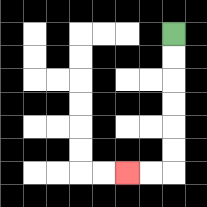{'start': '[7, 1]', 'end': '[5, 7]', 'path_directions': 'D,D,D,D,D,D,L,L', 'path_coordinates': '[[7, 1], [7, 2], [7, 3], [7, 4], [7, 5], [7, 6], [7, 7], [6, 7], [5, 7]]'}